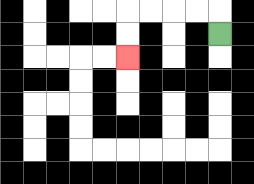{'start': '[9, 1]', 'end': '[5, 2]', 'path_directions': 'U,L,L,L,L,D,D', 'path_coordinates': '[[9, 1], [9, 0], [8, 0], [7, 0], [6, 0], [5, 0], [5, 1], [5, 2]]'}